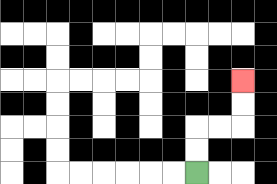{'start': '[8, 7]', 'end': '[10, 3]', 'path_directions': 'U,U,R,R,U,U', 'path_coordinates': '[[8, 7], [8, 6], [8, 5], [9, 5], [10, 5], [10, 4], [10, 3]]'}